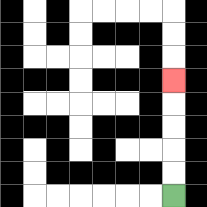{'start': '[7, 8]', 'end': '[7, 3]', 'path_directions': 'U,U,U,U,U', 'path_coordinates': '[[7, 8], [7, 7], [7, 6], [7, 5], [7, 4], [7, 3]]'}